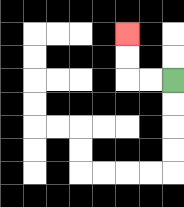{'start': '[7, 3]', 'end': '[5, 1]', 'path_directions': 'L,L,U,U', 'path_coordinates': '[[7, 3], [6, 3], [5, 3], [5, 2], [5, 1]]'}